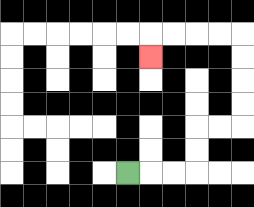{'start': '[5, 7]', 'end': '[6, 2]', 'path_directions': 'R,R,R,U,U,R,R,U,U,U,U,L,L,L,L,D', 'path_coordinates': '[[5, 7], [6, 7], [7, 7], [8, 7], [8, 6], [8, 5], [9, 5], [10, 5], [10, 4], [10, 3], [10, 2], [10, 1], [9, 1], [8, 1], [7, 1], [6, 1], [6, 2]]'}